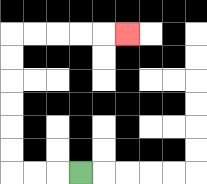{'start': '[3, 7]', 'end': '[5, 1]', 'path_directions': 'L,L,L,U,U,U,U,U,U,R,R,R,R,R', 'path_coordinates': '[[3, 7], [2, 7], [1, 7], [0, 7], [0, 6], [0, 5], [0, 4], [0, 3], [0, 2], [0, 1], [1, 1], [2, 1], [3, 1], [4, 1], [5, 1]]'}